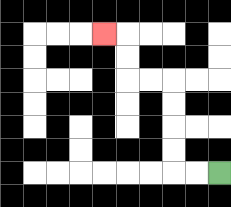{'start': '[9, 7]', 'end': '[4, 1]', 'path_directions': 'L,L,U,U,U,U,L,L,U,U,L', 'path_coordinates': '[[9, 7], [8, 7], [7, 7], [7, 6], [7, 5], [7, 4], [7, 3], [6, 3], [5, 3], [5, 2], [5, 1], [4, 1]]'}